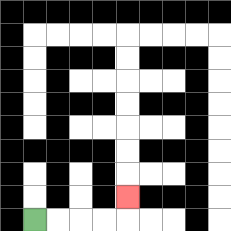{'start': '[1, 9]', 'end': '[5, 8]', 'path_directions': 'R,R,R,R,U', 'path_coordinates': '[[1, 9], [2, 9], [3, 9], [4, 9], [5, 9], [5, 8]]'}